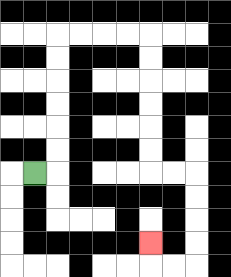{'start': '[1, 7]', 'end': '[6, 10]', 'path_directions': 'R,U,U,U,U,U,U,R,R,R,R,D,D,D,D,D,D,R,R,D,D,D,D,L,L,U', 'path_coordinates': '[[1, 7], [2, 7], [2, 6], [2, 5], [2, 4], [2, 3], [2, 2], [2, 1], [3, 1], [4, 1], [5, 1], [6, 1], [6, 2], [6, 3], [6, 4], [6, 5], [6, 6], [6, 7], [7, 7], [8, 7], [8, 8], [8, 9], [8, 10], [8, 11], [7, 11], [6, 11], [6, 10]]'}